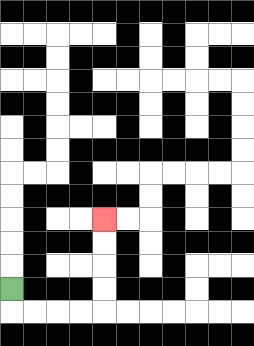{'start': '[0, 12]', 'end': '[4, 9]', 'path_directions': 'D,R,R,R,R,U,U,U,U', 'path_coordinates': '[[0, 12], [0, 13], [1, 13], [2, 13], [3, 13], [4, 13], [4, 12], [4, 11], [4, 10], [4, 9]]'}